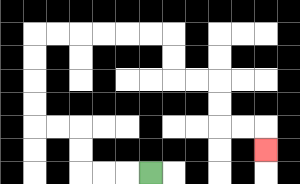{'start': '[6, 7]', 'end': '[11, 6]', 'path_directions': 'L,L,L,U,U,L,L,U,U,U,U,R,R,R,R,R,R,D,D,R,R,D,D,R,R,D', 'path_coordinates': '[[6, 7], [5, 7], [4, 7], [3, 7], [3, 6], [3, 5], [2, 5], [1, 5], [1, 4], [1, 3], [1, 2], [1, 1], [2, 1], [3, 1], [4, 1], [5, 1], [6, 1], [7, 1], [7, 2], [7, 3], [8, 3], [9, 3], [9, 4], [9, 5], [10, 5], [11, 5], [11, 6]]'}